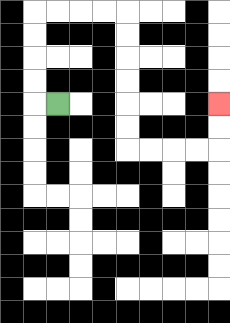{'start': '[2, 4]', 'end': '[9, 4]', 'path_directions': 'L,U,U,U,U,R,R,R,R,D,D,D,D,D,D,R,R,R,R,U,U', 'path_coordinates': '[[2, 4], [1, 4], [1, 3], [1, 2], [1, 1], [1, 0], [2, 0], [3, 0], [4, 0], [5, 0], [5, 1], [5, 2], [5, 3], [5, 4], [5, 5], [5, 6], [6, 6], [7, 6], [8, 6], [9, 6], [9, 5], [9, 4]]'}